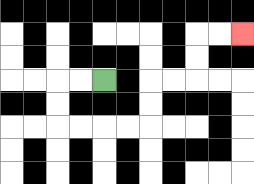{'start': '[4, 3]', 'end': '[10, 1]', 'path_directions': 'L,L,D,D,R,R,R,R,U,U,R,R,U,U,R,R', 'path_coordinates': '[[4, 3], [3, 3], [2, 3], [2, 4], [2, 5], [3, 5], [4, 5], [5, 5], [6, 5], [6, 4], [6, 3], [7, 3], [8, 3], [8, 2], [8, 1], [9, 1], [10, 1]]'}